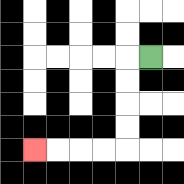{'start': '[6, 2]', 'end': '[1, 6]', 'path_directions': 'L,D,D,D,D,L,L,L,L', 'path_coordinates': '[[6, 2], [5, 2], [5, 3], [5, 4], [5, 5], [5, 6], [4, 6], [3, 6], [2, 6], [1, 6]]'}